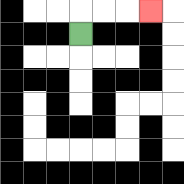{'start': '[3, 1]', 'end': '[6, 0]', 'path_directions': 'U,R,R,R', 'path_coordinates': '[[3, 1], [3, 0], [4, 0], [5, 0], [6, 0]]'}